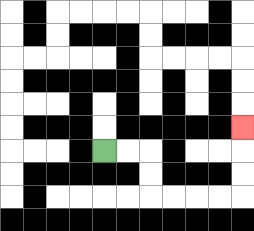{'start': '[4, 6]', 'end': '[10, 5]', 'path_directions': 'R,R,D,D,R,R,R,R,U,U,U', 'path_coordinates': '[[4, 6], [5, 6], [6, 6], [6, 7], [6, 8], [7, 8], [8, 8], [9, 8], [10, 8], [10, 7], [10, 6], [10, 5]]'}